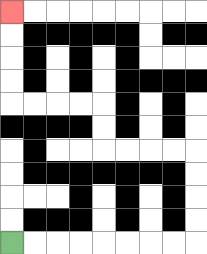{'start': '[0, 10]', 'end': '[0, 0]', 'path_directions': 'R,R,R,R,R,R,R,R,U,U,U,U,L,L,L,L,U,U,L,L,L,L,U,U,U,U', 'path_coordinates': '[[0, 10], [1, 10], [2, 10], [3, 10], [4, 10], [5, 10], [6, 10], [7, 10], [8, 10], [8, 9], [8, 8], [8, 7], [8, 6], [7, 6], [6, 6], [5, 6], [4, 6], [4, 5], [4, 4], [3, 4], [2, 4], [1, 4], [0, 4], [0, 3], [0, 2], [0, 1], [0, 0]]'}